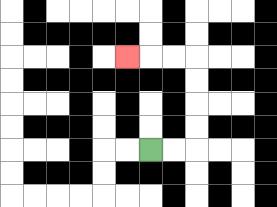{'start': '[6, 6]', 'end': '[5, 2]', 'path_directions': 'R,R,U,U,U,U,L,L,L', 'path_coordinates': '[[6, 6], [7, 6], [8, 6], [8, 5], [8, 4], [8, 3], [8, 2], [7, 2], [6, 2], [5, 2]]'}